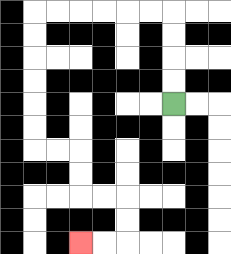{'start': '[7, 4]', 'end': '[3, 10]', 'path_directions': 'U,U,U,U,L,L,L,L,L,L,D,D,D,D,D,D,R,R,D,D,R,R,D,D,L,L', 'path_coordinates': '[[7, 4], [7, 3], [7, 2], [7, 1], [7, 0], [6, 0], [5, 0], [4, 0], [3, 0], [2, 0], [1, 0], [1, 1], [1, 2], [1, 3], [1, 4], [1, 5], [1, 6], [2, 6], [3, 6], [3, 7], [3, 8], [4, 8], [5, 8], [5, 9], [5, 10], [4, 10], [3, 10]]'}